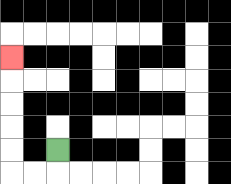{'start': '[2, 6]', 'end': '[0, 2]', 'path_directions': 'D,L,L,U,U,U,U,U', 'path_coordinates': '[[2, 6], [2, 7], [1, 7], [0, 7], [0, 6], [0, 5], [0, 4], [0, 3], [0, 2]]'}